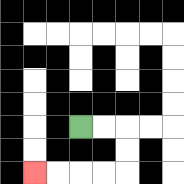{'start': '[3, 5]', 'end': '[1, 7]', 'path_directions': 'R,R,D,D,L,L,L,L', 'path_coordinates': '[[3, 5], [4, 5], [5, 5], [5, 6], [5, 7], [4, 7], [3, 7], [2, 7], [1, 7]]'}